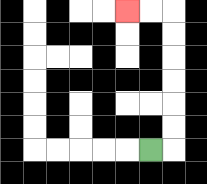{'start': '[6, 6]', 'end': '[5, 0]', 'path_directions': 'R,U,U,U,U,U,U,L,L', 'path_coordinates': '[[6, 6], [7, 6], [7, 5], [7, 4], [7, 3], [7, 2], [7, 1], [7, 0], [6, 0], [5, 0]]'}